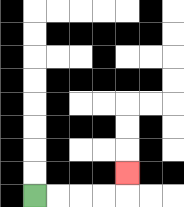{'start': '[1, 8]', 'end': '[5, 7]', 'path_directions': 'R,R,R,R,U', 'path_coordinates': '[[1, 8], [2, 8], [3, 8], [4, 8], [5, 8], [5, 7]]'}